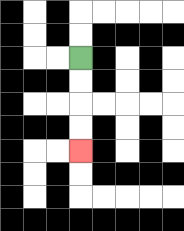{'start': '[3, 2]', 'end': '[3, 6]', 'path_directions': 'D,D,D,D', 'path_coordinates': '[[3, 2], [3, 3], [3, 4], [3, 5], [3, 6]]'}